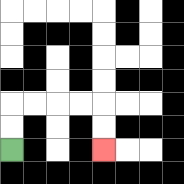{'start': '[0, 6]', 'end': '[4, 6]', 'path_directions': 'U,U,R,R,R,R,D,D', 'path_coordinates': '[[0, 6], [0, 5], [0, 4], [1, 4], [2, 4], [3, 4], [4, 4], [4, 5], [4, 6]]'}